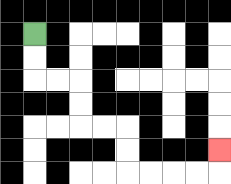{'start': '[1, 1]', 'end': '[9, 6]', 'path_directions': 'D,D,R,R,D,D,R,R,D,D,R,R,R,R,U', 'path_coordinates': '[[1, 1], [1, 2], [1, 3], [2, 3], [3, 3], [3, 4], [3, 5], [4, 5], [5, 5], [5, 6], [5, 7], [6, 7], [7, 7], [8, 7], [9, 7], [9, 6]]'}